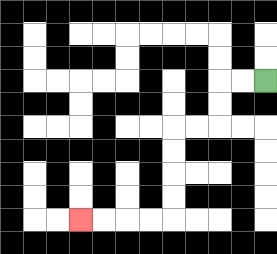{'start': '[11, 3]', 'end': '[3, 9]', 'path_directions': 'L,L,D,D,L,L,D,D,D,D,L,L,L,L', 'path_coordinates': '[[11, 3], [10, 3], [9, 3], [9, 4], [9, 5], [8, 5], [7, 5], [7, 6], [7, 7], [7, 8], [7, 9], [6, 9], [5, 9], [4, 9], [3, 9]]'}